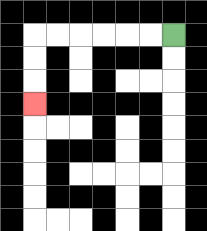{'start': '[7, 1]', 'end': '[1, 4]', 'path_directions': 'L,L,L,L,L,L,D,D,D', 'path_coordinates': '[[7, 1], [6, 1], [5, 1], [4, 1], [3, 1], [2, 1], [1, 1], [1, 2], [1, 3], [1, 4]]'}